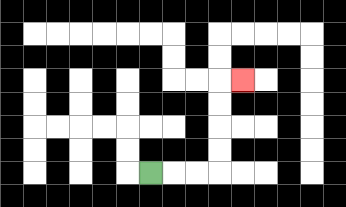{'start': '[6, 7]', 'end': '[10, 3]', 'path_directions': 'R,R,R,U,U,U,U,R', 'path_coordinates': '[[6, 7], [7, 7], [8, 7], [9, 7], [9, 6], [9, 5], [9, 4], [9, 3], [10, 3]]'}